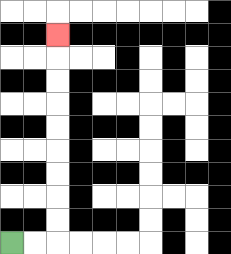{'start': '[0, 10]', 'end': '[2, 1]', 'path_directions': 'R,R,U,U,U,U,U,U,U,U,U', 'path_coordinates': '[[0, 10], [1, 10], [2, 10], [2, 9], [2, 8], [2, 7], [2, 6], [2, 5], [2, 4], [2, 3], [2, 2], [2, 1]]'}